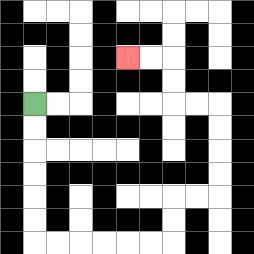{'start': '[1, 4]', 'end': '[5, 2]', 'path_directions': 'D,D,D,D,D,D,R,R,R,R,R,R,U,U,R,R,U,U,U,U,L,L,U,U,L,L', 'path_coordinates': '[[1, 4], [1, 5], [1, 6], [1, 7], [1, 8], [1, 9], [1, 10], [2, 10], [3, 10], [4, 10], [5, 10], [6, 10], [7, 10], [7, 9], [7, 8], [8, 8], [9, 8], [9, 7], [9, 6], [9, 5], [9, 4], [8, 4], [7, 4], [7, 3], [7, 2], [6, 2], [5, 2]]'}